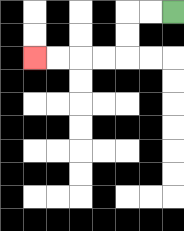{'start': '[7, 0]', 'end': '[1, 2]', 'path_directions': 'L,L,D,D,L,L,L,L', 'path_coordinates': '[[7, 0], [6, 0], [5, 0], [5, 1], [5, 2], [4, 2], [3, 2], [2, 2], [1, 2]]'}